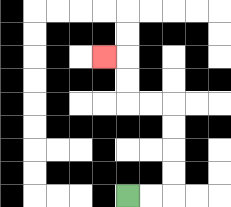{'start': '[5, 8]', 'end': '[4, 2]', 'path_directions': 'R,R,U,U,U,U,L,L,U,U,L', 'path_coordinates': '[[5, 8], [6, 8], [7, 8], [7, 7], [7, 6], [7, 5], [7, 4], [6, 4], [5, 4], [5, 3], [5, 2], [4, 2]]'}